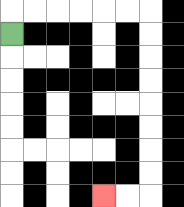{'start': '[0, 1]', 'end': '[4, 8]', 'path_directions': 'U,R,R,R,R,R,R,D,D,D,D,D,D,D,D,L,L', 'path_coordinates': '[[0, 1], [0, 0], [1, 0], [2, 0], [3, 0], [4, 0], [5, 0], [6, 0], [6, 1], [6, 2], [6, 3], [6, 4], [6, 5], [6, 6], [6, 7], [6, 8], [5, 8], [4, 8]]'}